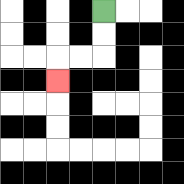{'start': '[4, 0]', 'end': '[2, 3]', 'path_directions': 'D,D,L,L,D', 'path_coordinates': '[[4, 0], [4, 1], [4, 2], [3, 2], [2, 2], [2, 3]]'}